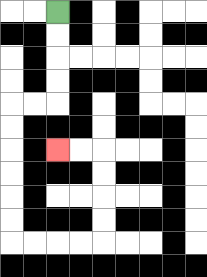{'start': '[2, 0]', 'end': '[2, 6]', 'path_directions': 'D,D,D,D,L,L,D,D,D,D,D,D,R,R,R,R,U,U,U,U,L,L', 'path_coordinates': '[[2, 0], [2, 1], [2, 2], [2, 3], [2, 4], [1, 4], [0, 4], [0, 5], [0, 6], [0, 7], [0, 8], [0, 9], [0, 10], [1, 10], [2, 10], [3, 10], [4, 10], [4, 9], [4, 8], [4, 7], [4, 6], [3, 6], [2, 6]]'}